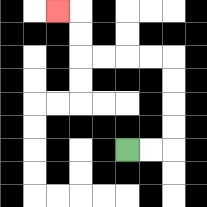{'start': '[5, 6]', 'end': '[2, 0]', 'path_directions': 'R,R,U,U,U,U,L,L,L,L,U,U,L', 'path_coordinates': '[[5, 6], [6, 6], [7, 6], [7, 5], [7, 4], [7, 3], [7, 2], [6, 2], [5, 2], [4, 2], [3, 2], [3, 1], [3, 0], [2, 0]]'}